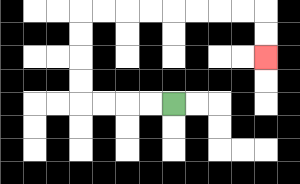{'start': '[7, 4]', 'end': '[11, 2]', 'path_directions': 'L,L,L,L,U,U,U,U,R,R,R,R,R,R,R,R,D,D', 'path_coordinates': '[[7, 4], [6, 4], [5, 4], [4, 4], [3, 4], [3, 3], [3, 2], [3, 1], [3, 0], [4, 0], [5, 0], [6, 0], [7, 0], [8, 0], [9, 0], [10, 0], [11, 0], [11, 1], [11, 2]]'}